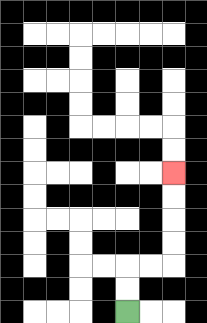{'start': '[5, 13]', 'end': '[7, 7]', 'path_directions': 'U,U,R,R,U,U,U,U', 'path_coordinates': '[[5, 13], [5, 12], [5, 11], [6, 11], [7, 11], [7, 10], [7, 9], [7, 8], [7, 7]]'}